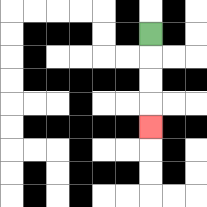{'start': '[6, 1]', 'end': '[6, 5]', 'path_directions': 'D,D,D,D', 'path_coordinates': '[[6, 1], [6, 2], [6, 3], [6, 4], [6, 5]]'}